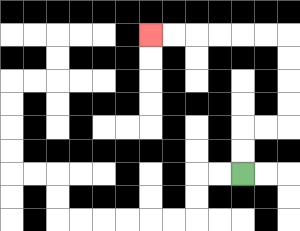{'start': '[10, 7]', 'end': '[6, 1]', 'path_directions': 'U,U,R,R,U,U,U,U,L,L,L,L,L,L', 'path_coordinates': '[[10, 7], [10, 6], [10, 5], [11, 5], [12, 5], [12, 4], [12, 3], [12, 2], [12, 1], [11, 1], [10, 1], [9, 1], [8, 1], [7, 1], [6, 1]]'}